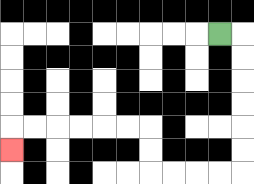{'start': '[9, 1]', 'end': '[0, 6]', 'path_directions': 'R,D,D,D,D,D,D,L,L,L,L,U,U,L,L,L,L,L,L,D', 'path_coordinates': '[[9, 1], [10, 1], [10, 2], [10, 3], [10, 4], [10, 5], [10, 6], [10, 7], [9, 7], [8, 7], [7, 7], [6, 7], [6, 6], [6, 5], [5, 5], [4, 5], [3, 5], [2, 5], [1, 5], [0, 5], [0, 6]]'}